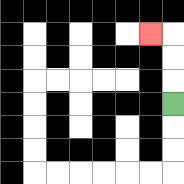{'start': '[7, 4]', 'end': '[6, 1]', 'path_directions': 'U,U,U,L', 'path_coordinates': '[[7, 4], [7, 3], [7, 2], [7, 1], [6, 1]]'}